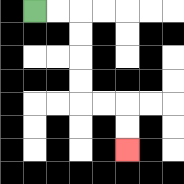{'start': '[1, 0]', 'end': '[5, 6]', 'path_directions': 'R,R,D,D,D,D,R,R,D,D', 'path_coordinates': '[[1, 0], [2, 0], [3, 0], [3, 1], [3, 2], [3, 3], [3, 4], [4, 4], [5, 4], [5, 5], [5, 6]]'}